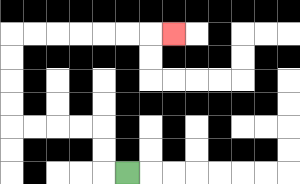{'start': '[5, 7]', 'end': '[7, 1]', 'path_directions': 'L,U,U,L,L,L,L,U,U,U,U,R,R,R,R,R,R,R', 'path_coordinates': '[[5, 7], [4, 7], [4, 6], [4, 5], [3, 5], [2, 5], [1, 5], [0, 5], [0, 4], [0, 3], [0, 2], [0, 1], [1, 1], [2, 1], [3, 1], [4, 1], [5, 1], [6, 1], [7, 1]]'}